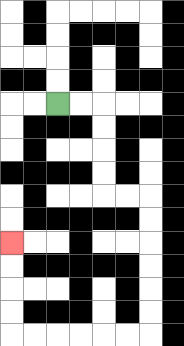{'start': '[2, 4]', 'end': '[0, 10]', 'path_directions': 'R,R,D,D,D,D,R,R,D,D,D,D,D,D,L,L,L,L,L,L,U,U,U,U', 'path_coordinates': '[[2, 4], [3, 4], [4, 4], [4, 5], [4, 6], [4, 7], [4, 8], [5, 8], [6, 8], [6, 9], [6, 10], [6, 11], [6, 12], [6, 13], [6, 14], [5, 14], [4, 14], [3, 14], [2, 14], [1, 14], [0, 14], [0, 13], [0, 12], [0, 11], [0, 10]]'}